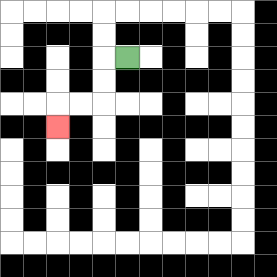{'start': '[5, 2]', 'end': '[2, 5]', 'path_directions': 'L,D,D,L,L,D', 'path_coordinates': '[[5, 2], [4, 2], [4, 3], [4, 4], [3, 4], [2, 4], [2, 5]]'}